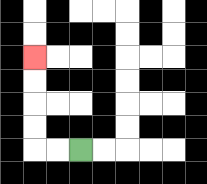{'start': '[3, 6]', 'end': '[1, 2]', 'path_directions': 'L,L,U,U,U,U', 'path_coordinates': '[[3, 6], [2, 6], [1, 6], [1, 5], [1, 4], [1, 3], [1, 2]]'}